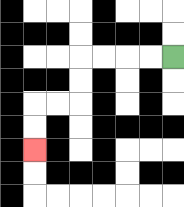{'start': '[7, 2]', 'end': '[1, 6]', 'path_directions': 'L,L,L,L,D,D,L,L,D,D', 'path_coordinates': '[[7, 2], [6, 2], [5, 2], [4, 2], [3, 2], [3, 3], [3, 4], [2, 4], [1, 4], [1, 5], [1, 6]]'}